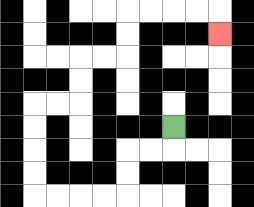{'start': '[7, 5]', 'end': '[9, 1]', 'path_directions': 'D,L,L,D,D,L,L,L,L,U,U,U,U,R,R,U,U,R,R,U,U,R,R,R,R,D', 'path_coordinates': '[[7, 5], [7, 6], [6, 6], [5, 6], [5, 7], [5, 8], [4, 8], [3, 8], [2, 8], [1, 8], [1, 7], [1, 6], [1, 5], [1, 4], [2, 4], [3, 4], [3, 3], [3, 2], [4, 2], [5, 2], [5, 1], [5, 0], [6, 0], [7, 0], [8, 0], [9, 0], [9, 1]]'}